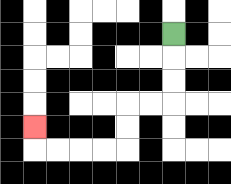{'start': '[7, 1]', 'end': '[1, 5]', 'path_directions': 'D,D,D,L,L,D,D,L,L,L,L,U', 'path_coordinates': '[[7, 1], [7, 2], [7, 3], [7, 4], [6, 4], [5, 4], [5, 5], [5, 6], [4, 6], [3, 6], [2, 6], [1, 6], [1, 5]]'}